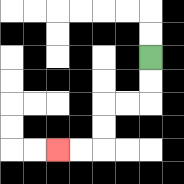{'start': '[6, 2]', 'end': '[2, 6]', 'path_directions': 'D,D,L,L,D,D,L,L', 'path_coordinates': '[[6, 2], [6, 3], [6, 4], [5, 4], [4, 4], [4, 5], [4, 6], [3, 6], [2, 6]]'}